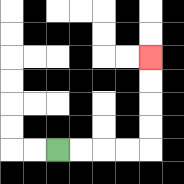{'start': '[2, 6]', 'end': '[6, 2]', 'path_directions': 'R,R,R,R,U,U,U,U', 'path_coordinates': '[[2, 6], [3, 6], [4, 6], [5, 6], [6, 6], [6, 5], [6, 4], [6, 3], [6, 2]]'}